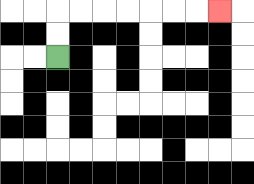{'start': '[2, 2]', 'end': '[9, 0]', 'path_directions': 'U,U,R,R,R,R,R,R,R', 'path_coordinates': '[[2, 2], [2, 1], [2, 0], [3, 0], [4, 0], [5, 0], [6, 0], [7, 0], [8, 0], [9, 0]]'}